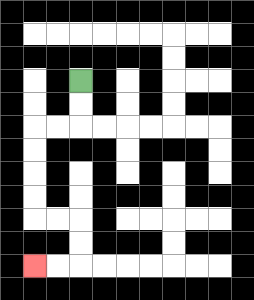{'start': '[3, 3]', 'end': '[1, 11]', 'path_directions': 'D,D,L,L,D,D,D,D,R,R,D,D,L,L', 'path_coordinates': '[[3, 3], [3, 4], [3, 5], [2, 5], [1, 5], [1, 6], [1, 7], [1, 8], [1, 9], [2, 9], [3, 9], [3, 10], [3, 11], [2, 11], [1, 11]]'}